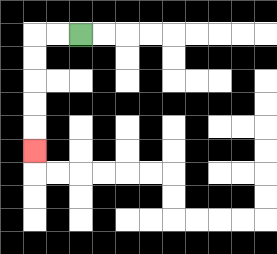{'start': '[3, 1]', 'end': '[1, 6]', 'path_directions': 'L,L,D,D,D,D,D', 'path_coordinates': '[[3, 1], [2, 1], [1, 1], [1, 2], [1, 3], [1, 4], [1, 5], [1, 6]]'}